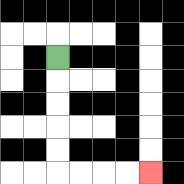{'start': '[2, 2]', 'end': '[6, 7]', 'path_directions': 'D,D,D,D,D,R,R,R,R', 'path_coordinates': '[[2, 2], [2, 3], [2, 4], [2, 5], [2, 6], [2, 7], [3, 7], [4, 7], [5, 7], [6, 7]]'}